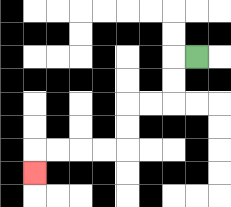{'start': '[8, 2]', 'end': '[1, 7]', 'path_directions': 'L,D,D,L,L,D,D,L,L,L,L,D', 'path_coordinates': '[[8, 2], [7, 2], [7, 3], [7, 4], [6, 4], [5, 4], [5, 5], [5, 6], [4, 6], [3, 6], [2, 6], [1, 6], [1, 7]]'}